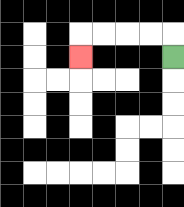{'start': '[7, 2]', 'end': '[3, 2]', 'path_directions': 'U,L,L,L,L,D', 'path_coordinates': '[[7, 2], [7, 1], [6, 1], [5, 1], [4, 1], [3, 1], [3, 2]]'}